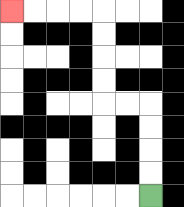{'start': '[6, 8]', 'end': '[0, 0]', 'path_directions': 'U,U,U,U,L,L,U,U,U,U,L,L,L,L', 'path_coordinates': '[[6, 8], [6, 7], [6, 6], [6, 5], [6, 4], [5, 4], [4, 4], [4, 3], [4, 2], [4, 1], [4, 0], [3, 0], [2, 0], [1, 0], [0, 0]]'}